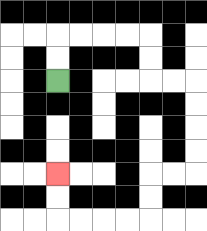{'start': '[2, 3]', 'end': '[2, 7]', 'path_directions': 'U,U,R,R,R,R,D,D,R,R,D,D,D,D,L,L,D,D,L,L,L,L,U,U', 'path_coordinates': '[[2, 3], [2, 2], [2, 1], [3, 1], [4, 1], [5, 1], [6, 1], [6, 2], [6, 3], [7, 3], [8, 3], [8, 4], [8, 5], [8, 6], [8, 7], [7, 7], [6, 7], [6, 8], [6, 9], [5, 9], [4, 9], [3, 9], [2, 9], [2, 8], [2, 7]]'}